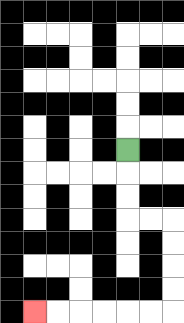{'start': '[5, 6]', 'end': '[1, 13]', 'path_directions': 'D,D,D,R,R,D,D,D,D,L,L,L,L,L,L', 'path_coordinates': '[[5, 6], [5, 7], [5, 8], [5, 9], [6, 9], [7, 9], [7, 10], [7, 11], [7, 12], [7, 13], [6, 13], [5, 13], [4, 13], [3, 13], [2, 13], [1, 13]]'}